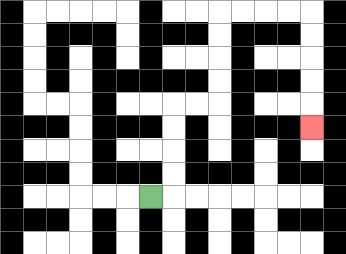{'start': '[6, 8]', 'end': '[13, 5]', 'path_directions': 'R,U,U,U,U,R,R,U,U,U,U,R,R,R,R,D,D,D,D,D', 'path_coordinates': '[[6, 8], [7, 8], [7, 7], [7, 6], [7, 5], [7, 4], [8, 4], [9, 4], [9, 3], [9, 2], [9, 1], [9, 0], [10, 0], [11, 0], [12, 0], [13, 0], [13, 1], [13, 2], [13, 3], [13, 4], [13, 5]]'}